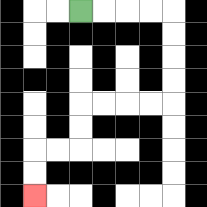{'start': '[3, 0]', 'end': '[1, 8]', 'path_directions': 'R,R,R,R,D,D,D,D,L,L,L,L,D,D,L,L,D,D', 'path_coordinates': '[[3, 0], [4, 0], [5, 0], [6, 0], [7, 0], [7, 1], [7, 2], [7, 3], [7, 4], [6, 4], [5, 4], [4, 4], [3, 4], [3, 5], [3, 6], [2, 6], [1, 6], [1, 7], [1, 8]]'}